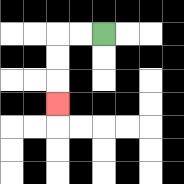{'start': '[4, 1]', 'end': '[2, 4]', 'path_directions': 'L,L,D,D,D', 'path_coordinates': '[[4, 1], [3, 1], [2, 1], [2, 2], [2, 3], [2, 4]]'}